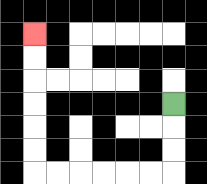{'start': '[7, 4]', 'end': '[1, 1]', 'path_directions': 'D,D,D,L,L,L,L,L,L,U,U,U,U,U,U', 'path_coordinates': '[[7, 4], [7, 5], [7, 6], [7, 7], [6, 7], [5, 7], [4, 7], [3, 7], [2, 7], [1, 7], [1, 6], [1, 5], [1, 4], [1, 3], [1, 2], [1, 1]]'}